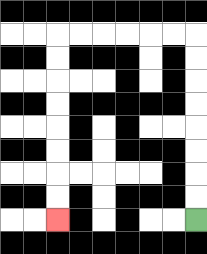{'start': '[8, 9]', 'end': '[2, 9]', 'path_directions': 'U,U,U,U,U,U,U,U,L,L,L,L,L,L,D,D,D,D,D,D,D,D', 'path_coordinates': '[[8, 9], [8, 8], [8, 7], [8, 6], [8, 5], [8, 4], [8, 3], [8, 2], [8, 1], [7, 1], [6, 1], [5, 1], [4, 1], [3, 1], [2, 1], [2, 2], [2, 3], [2, 4], [2, 5], [2, 6], [2, 7], [2, 8], [2, 9]]'}